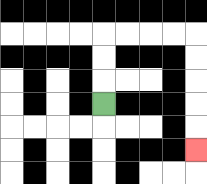{'start': '[4, 4]', 'end': '[8, 6]', 'path_directions': 'U,U,U,R,R,R,R,D,D,D,D,D', 'path_coordinates': '[[4, 4], [4, 3], [4, 2], [4, 1], [5, 1], [6, 1], [7, 1], [8, 1], [8, 2], [8, 3], [8, 4], [8, 5], [8, 6]]'}